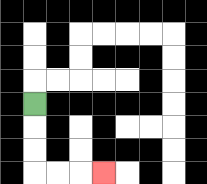{'start': '[1, 4]', 'end': '[4, 7]', 'path_directions': 'D,D,D,R,R,R', 'path_coordinates': '[[1, 4], [1, 5], [1, 6], [1, 7], [2, 7], [3, 7], [4, 7]]'}